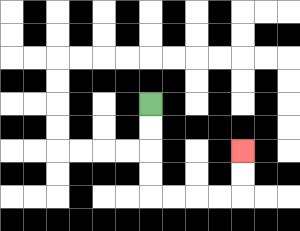{'start': '[6, 4]', 'end': '[10, 6]', 'path_directions': 'D,D,D,D,R,R,R,R,U,U', 'path_coordinates': '[[6, 4], [6, 5], [6, 6], [6, 7], [6, 8], [7, 8], [8, 8], [9, 8], [10, 8], [10, 7], [10, 6]]'}